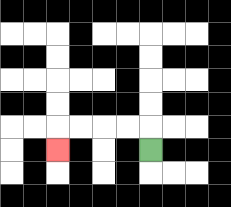{'start': '[6, 6]', 'end': '[2, 6]', 'path_directions': 'U,L,L,L,L,D', 'path_coordinates': '[[6, 6], [6, 5], [5, 5], [4, 5], [3, 5], [2, 5], [2, 6]]'}